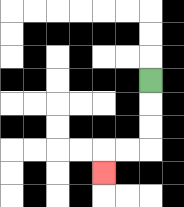{'start': '[6, 3]', 'end': '[4, 7]', 'path_directions': 'D,D,D,L,L,D', 'path_coordinates': '[[6, 3], [6, 4], [6, 5], [6, 6], [5, 6], [4, 6], [4, 7]]'}